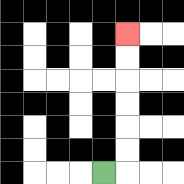{'start': '[4, 7]', 'end': '[5, 1]', 'path_directions': 'R,U,U,U,U,U,U', 'path_coordinates': '[[4, 7], [5, 7], [5, 6], [5, 5], [5, 4], [5, 3], [5, 2], [5, 1]]'}